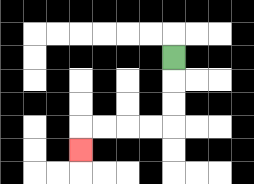{'start': '[7, 2]', 'end': '[3, 6]', 'path_directions': 'D,D,D,L,L,L,L,D', 'path_coordinates': '[[7, 2], [7, 3], [7, 4], [7, 5], [6, 5], [5, 5], [4, 5], [3, 5], [3, 6]]'}